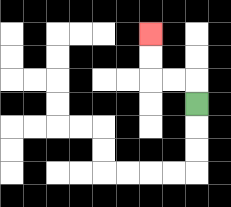{'start': '[8, 4]', 'end': '[6, 1]', 'path_directions': 'U,L,L,U,U', 'path_coordinates': '[[8, 4], [8, 3], [7, 3], [6, 3], [6, 2], [6, 1]]'}